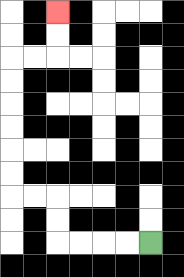{'start': '[6, 10]', 'end': '[2, 0]', 'path_directions': 'L,L,L,L,U,U,L,L,U,U,U,U,U,U,R,R,U,U', 'path_coordinates': '[[6, 10], [5, 10], [4, 10], [3, 10], [2, 10], [2, 9], [2, 8], [1, 8], [0, 8], [0, 7], [0, 6], [0, 5], [0, 4], [0, 3], [0, 2], [1, 2], [2, 2], [2, 1], [2, 0]]'}